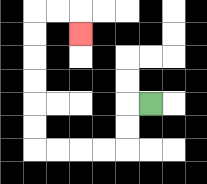{'start': '[6, 4]', 'end': '[3, 1]', 'path_directions': 'L,D,D,L,L,L,L,U,U,U,U,U,U,R,R,D', 'path_coordinates': '[[6, 4], [5, 4], [5, 5], [5, 6], [4, 6], [3, 6], [2, 6], [1, 6], [1, 5], [1, 4], [1, 3], [1, 2], [1, 1], [1, 0], [2, 0], [3, 0], [3, 1]]'}